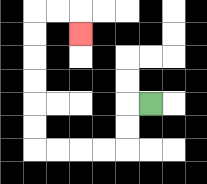{'start': '[6, 4]', 'end': '[3, 1]', 'path_directions': 'L,D,D,L,L,L,L,U,U,U,U,U,U,R,R,D', 'path_coordinates': '[[6, 4], [5, 4], [5, 5], [5, 6], [4, 6], [3, 6], [2, 6], [1, 6], [1, 5], [1, 4], [1, 3], [1, 2], [1, 1], [1, 0], [2, 0], [3, 0], [3, 1]]'}